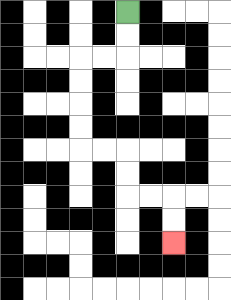{'start': '[5, 0]', 'end': '[7, 10]', 'path_directions': 'D,D,L,L,D,D,D,D,R,R,D,D,R,R,D,D', 'path_coordinates': '[[5, 0], [5, 1], [5, 2], [4, 2], [3, 2], [3, 3], [3, 4], [3, 5], [3, 6], [4, 6], [5, 6], [5, 7], [5, 8], [6, 8], [7, 8], [7, 9], [7, 10]]'}